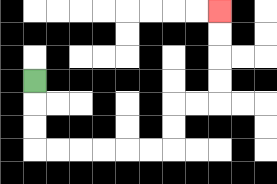{'start': '[1, 3]', 'end': '[9, 0]', 'path_directions': 'D,D,D,R,R,R,R,R,R,U,U,R,R,U,U,U,U', 'path_coordinates': '[[1, 3], [1, 4], [1, 5], [1, 6], [2, 6], [3, 6], [4, 6], [5, 6], [6, 6], [7, 6], [7, 5], [7, 4], [8, 4], [9, 4], [9, 3], [9, 2], [9, 1], [9, 0]]'}